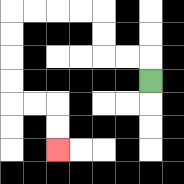{'start': '[6, 3]', 'end': '[2, 6]', 'path_directions': 'U,L,L,U,U,L,L,L,L,D,D,D,D,R,R,D,D', 'path_coordinates': '[[6, 3], [6, 2], [5, 2], [4, 2], [4, 1], [4, 0], [3, 0], [2, 0], [1, 0], [0, 0], [0, 1], [0, 2], [0, 3], [0, 4], [1, 4], [2, 4], [2, 5], [2, 6]]'}